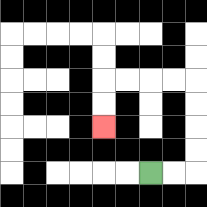{'start': '[6, 7]', 'end': '[4, 5]', 'path_directions': 'R,R,U,U,U,U,L,L,L,L,D,D', 'path_coordinates': '[[6, 7], [7, 7], [8, 7], [8, 6], [8, 5], [8, 4], [8, 3], [7, 3], [6, 3], [5, 3], [4, 3], [4, 4], [4, 5]]'}